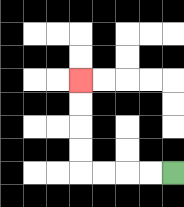{'start': '[7, 7]', 'end': '[3, 3]', 'path_directions': 'L,L,L,L,U,U,U,U', 'path_coordinates': '[[7, 7], [6, 7], [5, 7], [4, 7], [3, 7], [3, 6], [3, 5], [3, 4], [3, 3]]'}